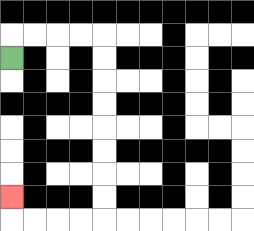{'start': '[0, 2]', 'end': '[0, 8]', 'path_directions': 'U,R,R,R,R,D,D,D,D,D,D,D,D,L,L,L,L,U', 'path_coordinates': '[[0, 2], [0, 1], [1, 1], [2, 1], [3, 1], [4, 1], [4, 2], [4, 3], [4, 4], [4, 5], [4, 6], [4, 7], [4, 8], [4, 9], [3, 9], [2, 9], [1, 9], [0, 9], [0, 8]]'}